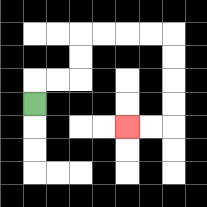{'start': '[1, 4]', 'end': '[5, 5]', 'path_directions': 'U,R,R,U,U,R,R,R,R,D,D,D,D,L,L', 'path_coordinates': '[[1, 4], [1, 3], [2, 3], [3, 3], [3, 2], [3, 1], [4, 1], [5, 1], [6, 1], [7, 1], [7, 2], [7, 3], [7, 4], [7, 5], [6, 5], [5, 5]]'}